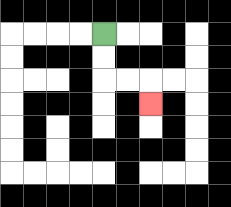{'start': '[4, 1]', 'end': '[6, 4]', 'path_directions': 'D,D,R,R,D', 'path_coordinates': '[[4, 1], [4, 2], [4, 3], [5, 3], [6, 3], [6, 4]]'}